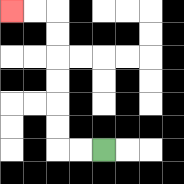{'start': '[4, 6]', 'end': '[0, 0]', 'path_directions': 'L,L,U,U,U,U,U,U,L,L', 'path_coordinates': '[[4, 6], [3, 6], [2, 6], [2, 5], [2, 4], [2, 3], [2, 2], [2, 1], [2, 0], [1, 0], [0, 0]]'}